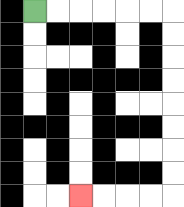{'start': '[1, 0]', 'end': '[3, 8]', 'path_directions': 'R,R,R,R,R,R,D,D,D,D,D,D,D,D,L,L,L,L', 'path_coordinates': '[[1, 0], [2, 0], [3, 0], [4, 0], [5, 0], [6, 0], [7, 0], [7, 1], [7, 2], [7, 3], [7, 4], [7, 5], [7, 6], [7, 7], [7, 8], [6, 8], [5, 8], [4, 8], [3, 8]]'}